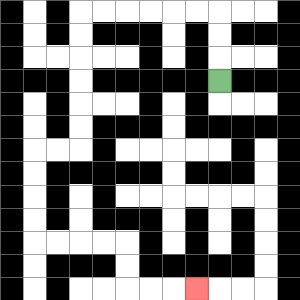{'start': '[9, 3]', 'end': '[8, 12]', 'path_directions': 'U,U,U,L,L,L,L,L,L,D,D,D,D,D,D,L,L,D,D,D,D,R,R,R,R,D,D,R,R,R', 'path_coordinates': '[[9, 3], [9, 2], [9, 1], [9, 0], [8, 0], [7, 0], [6, 0], [5, 0], [4, 0], [3, 0], [3, 1], [3, 2], [3, 3], [3, 4], [3, 5], [3, 6], [2, 6], [1, 6], [1, 7], [1, 8], [1, 9], [1, 10], [2, 10], [3, 10], [4, 10], [5, 10], [5, 11], [5, 12], [6, 12], [7, 12], [8, 12]]'}